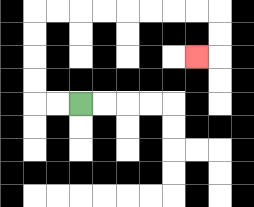{'start': '[3, 4]', 'end': '[8, 2]', 'path_directions': 'L,L,U,U,U,U,R,R,R,R,R,R,R,R,D,D,L', 'path_coordinates': '[[3, 4], [2, 4], [1, 4], [1, 3], [1, 2], [1, 1], [1, 0], [2, 0], [3, 0], [4, 0], [5, 0], [6, 0], [7, 0], [8, 0], [9, 0], [9, 1], [9, 2], [8, 2]]'}